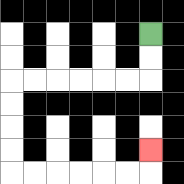{'start': '[6, 1]', 'end': '[6, 6]', 'path_directions': 'D,D,L,L,L,L,L,L,D,D,D,D,R,R,R,R,R,R,U', 'path_coordinates': '[[6, 1], [6, 2], [6, 3], [5, 3], [4, 3], [3, 3], [2, 3], [1, 3], [0, 3], [0, 4], [0, 5], [0, 6], [0, 7], [1, 7], [2, 7], [3, 7], [4, 7], [5, 7], [6, 7], [6, 6]]'}